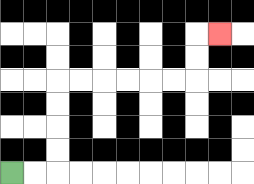{'start': '[0, 7]', 'end': '[9, 1]', 'path_directions': 'R,R,U,U,U,U,R,R,R,R,R,R,U,U,R', 'path_coordinates': '[[0, 7], [1, 7], [2, 7], [2, 6], [2, 5], [2, 4], [2, 3], [3, 3], [4, 3], [5, 3], [6, 3], [7, 3], [8, 3], [8, 2], [8, 1], [9, 1]]'}